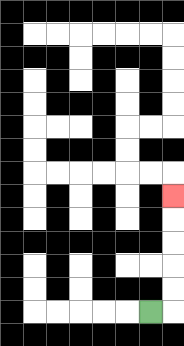{'start': '[6, 13]', 'end': '[7, 8]', 'path_directions': 'R,U,U,U,U,U', 'path_coordinates': '[[6, 13], [7, 13], [7, 12], [7, 11], [7, 10], [7, 9], [7, 8]]'}